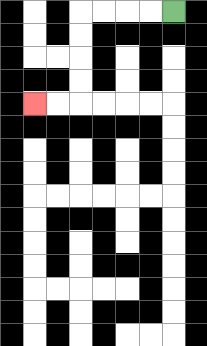{'start': '[7, 0]', 'end': '[1, 4]', 'path_directions': 'L,L,L,L,D,D,D,D,L,L', 'path_coordinates': '[[7, 0], [6, 0], [5, 0], [4, 0], [3, 0], [3, 1], [3, 2], [3, 3], [3, 4], [2, 4], [1, 4]]'}